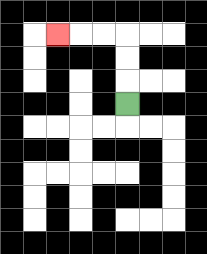{'start': '[5, 4]', 'end': '[2, 1]', 'path_directions': 'U,U,U,L,L,L', 'path_coordinates': '[[5, 4], [5, 3], [5, 2], [5, 1], [4, 1], [3, 1], [2, 1]]'}